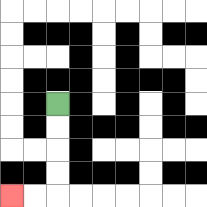{'start': '[2, 4]', 'end': '[0, 8]', 'path_directions': 'D,D,D,D,L,L', 'path_coordinates': '[[2, 4], [2, 5], [2, 6], [2, 7], [2, 8], [1, 8], [0, 8]]'}